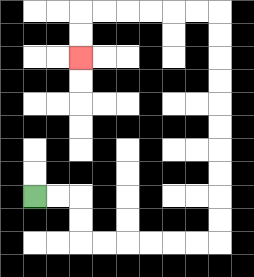{'start': '[1, 8]', 'end': '[3, 2]', 'path_directions': 'R,R,D,D,R,R,R,R,R,R,U,U,U,U,U,U,U,U,U,U,L,L,L,L,L,L,D,D', 'path_coordinates': '[[1, 8], [2, 8], [3, 8], [3, 9], [3, 10], [4, 10], [5, 10], [6, 10], [7, 10], [8, 10], [9, 10], [9, 9], [9, 8], [9, 7], [9, 6], [9, 5], [9, 4], [9, 3], [9, 2], [9, 1], [9, 0], [8, 0], [7, 0], [6, 0], [5, 0], [4, 0], [3, 0], [3, 1], [3, 2]]'}